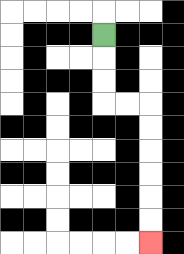{'start': '[4, 1]', 'end': '[6, 10]', 'path_directions': 'D,D,D,R,R,D,D,D,D,D,D', 'path_coordinates': '[[4, 1], [4, 2], [4, 3], [4, 4], [5, 4], [6, 4], [6, 5], [6, 6], [6, 7], [6, 8], [6, 9], [6, 10]]'}